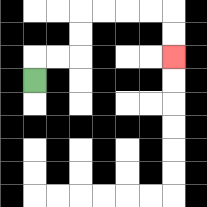{'start': '[1, 3]', 'end': '[7, 2]', 'path_directions': 'U,R,R,U,U,R,R,R,R,D,D', 'path_coordinates': '[[1, 3], [1, 2], [2, 2], [3, 2], [3, 1], [3, 0], [4, 0], [5, 0], [6, 0], [7, 0], [7, 1], [7, 2]]'}